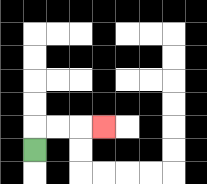{'start': '[1, 6]', 'end': '[4, 5]', 'path_directions': 'U,R,R,R', 'path_coordinates': '[[1, 6], [1, 5], [2, 5], [3, 5], [4, 5]]'}